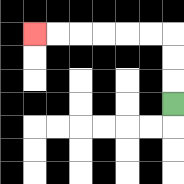{'start': '[7, 4]', 'end': '[1, 1]', 'path_directions': 'U,U,U,L,L,L,L,L,L', 'path_coordinates': '[[7, 4], [7, 3], [7, 2], [7, 1], [6, 1], [5, 1], [4, 1], [3, 1], [2, 1], [1, 1]]'}